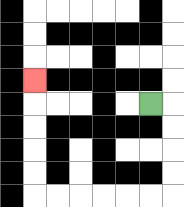{'start': '[6, 4]', 'end': '[1, 3]', 'path_directions': 'R,D,D,D,D,L,L,L,L,L,L,U,U,U,U,U', 'path_coordinates': '[[6, 4], [7, 4], [7, 5], [7, 6], [7, 7], [7, 8], [6, 8], [5, 8], [4, 8], [3, 8], [2, 8], [1, 8], [1, 7], [1, 6], [1, 5], [1, 4], [1, 3]]'}